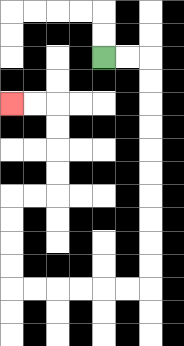{'start': '[4, 2]', 'end': '[0, 4]', 'path_directions': 'R,R,D,D,D,D,D,D,D,D,D,D,L,L,L,L,L,L,U,U,U,U,R,R,U,U,U,U,L,L', 'path_coordinates': '[[4, 2], [5, 2], [6, 2], [6, 3], [6, 4], [6, 5], [6, 6], [6, 7], [6, 8], [6, 9], [6, 10], [6, 11], [6, 12], [5, 12], [4, 12], [3, 12], [2, 12], [1, 12], [0, 12], [0, 11], [0, 10], [0, 9], [0, 8], [1, 8], [2, 8], [2, 7], [2, 6], [2, 5], [2, 4], [1, 4], [0, 4]]'}